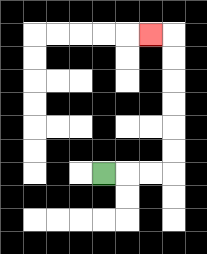{'start': '[4, 7]', 'end': '[6, 1]', 'path_directions': 'R,R,R,U,U,U,U,U,U,L', 'path_coordinates': '[[4, 7], [5, 7], [6, 7], [7, 7], [7, 6], [7, 5], [7, 4], [7, 3], [7, 2], [7, 1], [6, 1]]'}